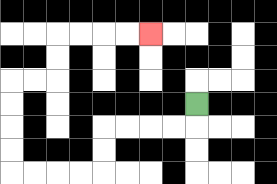{'start': '[8, 4]', 'end': '[6, 1]', 'path_directions': 'D,L,L,L,L,D,D,L,L,L,L,U,U,U,U,R,R,U,U,R,R,R,R', 'path_coordinates': '[[8, 4], [8, 5], [7, 5], [6, 5], [5, 5], [4, 5], [4, 6], [4, 7], [3, 7], [2, 7], [1, 7], [0, 7], [0, 6], [0, 5], [0, 4], [0, 3], [1, 3], [2, 3], [2, 2], [2, 1], [3, 1], [4, 1], [5, 1], [6, 1]]'}